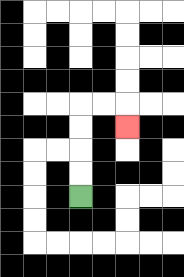{'start': '[3, 8]', 'end': '[5, 5]', 'path_directions': 'U,U,U,U,R,R,D', 'path_coordinates': '[[3, 8], [3, 7], [3, 6], [3, 5], [3, 4], [4, 4], [5, 4], [5, 5]]'}